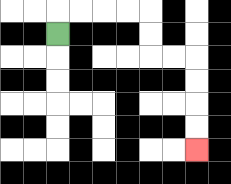{'start': '[2, 1]', 'end': '[8, 6]', 'path_directions': 'U,R,R,R,R,D,D,R,R,D,D,D,D', 'path_coordinates': '[[2, 1], [2, 0], [3, 0], [4, 0], [5, 0], [6, 0], [6, 1], [6, 2], [7, 2], [8, 2], [8, 3], [8, 4], [8, 5], [8, 6]]'}